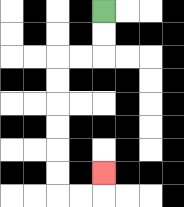{'start': '[4, 0]', 'end': '[4, 7]', 'path_directions': 'D,D,L,L,D,D,D,D,D,D,R,R,U', 'path_coordinates': '[[4, 0], [4, 1], [4, 2], [3, 2], [2, 2], [2, 3], [2, 4], [2, 5], [2, 6], [2, 7], [2, 8], [3, 8], [4, 8], [4, 7]]'}